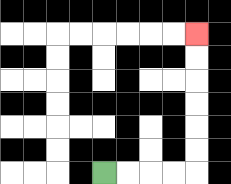{'start': '[4, 7]', 'end': '[8, 1]', 'path_directions': 'R,R,R,R,U,U,U,U,U,U', 'path_coordinates': '[[4, 7], [5, 7], [6, 7], [7, 7], [8, 7], [8, 6], [8, 5], [8, 4], [8, 3], [8, 2], [8, 1]]'}